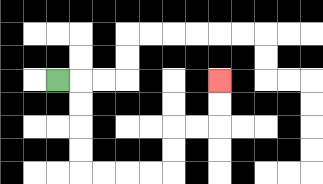{'start': '[2, 3]', 'end': '[9, 3]', 'path_directions': 'R,D,D,D,D,R,R,R,R,U,U,R,R,U,U', 'path_coordinates': '[[2, 3], [3, 3], [3, 4], [3, 5], [3, 6], [3, 7], [4, 7], [5, 7], [6, 7], [7, 7], [7, 6], [7, 5], [8, 5], [9, 5], [9, 4], [9, 3]]'}